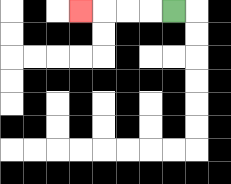{'start': '[7, 0]', 'end': '[3, 0]', 'path_directions': 'L,L,L,L', 'path_coordinates': '[[7, 0], [6, 0], [5, 0], [4, 0], [3, 0]]'}